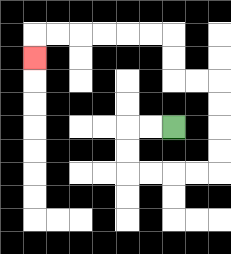{'start': '[7, 5]', 'end': '[1, 2]', 'path_directions': 'L,L,D,D,R,R,R,R,U,U,U,U,L,L,U,U,L,L,L,L,L,L,D', 'path_coordinates': '[[7, 5], [6, 5], [5, 5], [5, 6], [5, 7], [6, 7], [7, 7], [8, 7], [9, 7], [9, 6], [9, 5], [9, 4], [9, 3], [8, 3], [7, 3], [7, 2], [7, 1], [6, 1], [5, 1], [4, 1], [3, 1], [2, 1], [1, 1], [1, 2]]'}